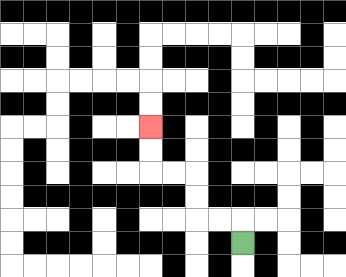{'start': '[10, 10]', 'end': '[6, 5]', 'path_directions': 'U,L,L,U,U,L,L,U,U', 'path_coordinates': '[[10, 10], [10, 9], [9, 9], [8, 9], [8, 8], [8, 7], [7, 7], [6, 7], [6, 6], [6, 5]]'}